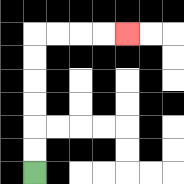{'start': '[1, 7]', 'end': '[5, 1]', 'path_directions': 'U,U,U,U,U,U,R,R,R,R', 'path_coordinates': '[[1, 7], [1, 6], [1, 5], [1, 4], [1, 3], [1, 2], [1, 1], [2, 1], [3, 1], [4, 1], [5, 1]]'}